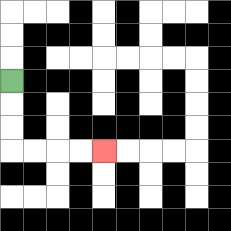{'start': '[0, 3]', 'end': '[4, 6]', 'path_directions': 'D,D,D,R,R,R,R', 'path_coordinates': '[[0, 3], [0, 4], [0, 5], [0, 6], [1, 6], [2, 6], [3, 6], [4, 6]]'}